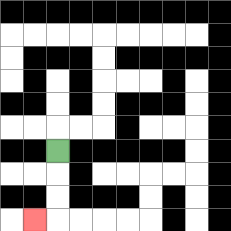{'start': '[2, 6]', 'end': '[1, 9]', 'path_directions': 'D,D,D,L', 'path_coordinates': '[[2, 6], [2, 7], [2, 8], [2, 9], [1, 9]]'}